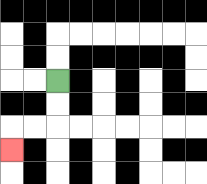{'start': '[2, 3]', 'end': '[0, 6]', 'path_directions': 'D,D,L,L,D', 'path_coordinates': '[[2, 3], [2, 4], [2, 5], [1, 5], [0, 5], [0, 6]]'}